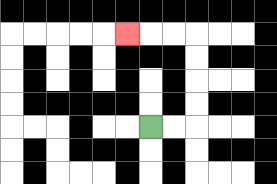{'start': '[6, 5]', 'end': '[5, 1]', 'path_directions': 'R,R,U,U,U,U,L,L,L', 'path_coordinates': '[[6, 5], [7, 5], [8, 5], [8, 4], [8, 3], [8, 2], [8, 1], [7, 1], [6, 1], [5, 1]]'}